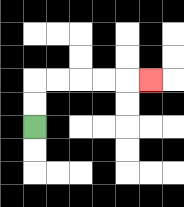{'start': '[1, 5]', 'end': '[6, 3]', 'path_directions': 'U,U,R,R,R,R,R', 'path_coordinates': '[[1, 5], [1, 4], [1, 3], [2, 3], [3, 3], [4, 3], [5, 3], [6, 3]]'}